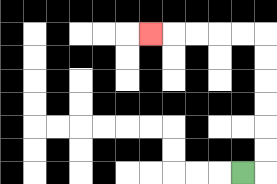{'start': '[10, 7]', 'end': '[6, 1]', 'path_directions': 'R,U,U,U,U,U,U,L,L,L,L,L', 'path_coordinates': '[[10, 7], [11, 7], [11, 6], [11, 5], [11, 4], [11, 3], [11, 2], [11, 1], [10, 1], [9, 1], [8, 1], [7, 1], [6, 1]]'}